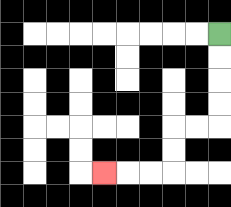{'start': '[9, 1]', 'end': '[4, 7]', 'path_directions': 'D,D,D,D,L,L,D,D,L,L,L', 'path_coordinates': '[[9, 1], [9, 2], [9, 3], [9, 4], [9, 5], [8, 5], [7, 5], [7, 6], [7, 7], [6, 7], [5, 7], [4, 7]]'}